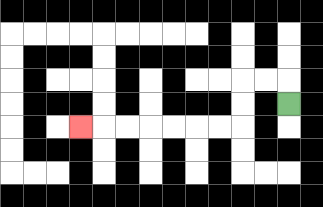{'start': '[12, 4]', 'end': '[3, 5]', 'path_directions': 'U,L,L,D,D,L,L,L,L,L,L,L', 'path_coordinates': '[[12, 4], [12, 3], [11, 3], [10, 3], [10, 4], [10, 5], [9, 5], [8, 5], [7, 5], [6, 5], [5, 5], [4, 5], [3, 5]]'}